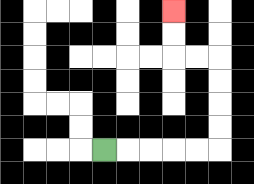{'start': '[4, 6]', 'end': '[7, 0]', 'path_directions': 'R,R,R,R,R,U,U,U,U,L,L,U,U', 'path_coordinates': '[[4, 6], [5, 6], [6, 6], [7, 6], [8, 6], [9, 6], [9, 5], [9, 4], [9, 3], [9, 2], [8, 2], [7, 2], [7, 1], [7, 0]]'}